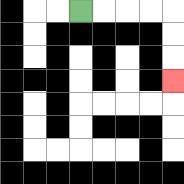{'start': '[3, 0]', 'end': '[7, 3]', 'path_directions': 'R,R,R,R,D,D,D', 'path_coordinates': '[[3, 0], [4, 0], [5, 0], [6, 0], [7, 0], [7, 1], [7, 2], [7, 3]]'}